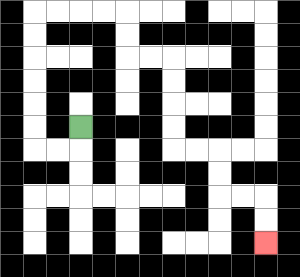{'start': '[3, 5]', 'end': '[11, 10]', 'path_directions': 'D,L,L,U,U,U,U,U,U,R,R,R,R,D,D,R,R,D,D,D,D,R,R,D,D,R,R,D,D', 'path_coordinates': '[[3, 5], [3, 6], [2, 6], [1, 6], [1, 5], [1, 4], [1, 3], [1, 2], [1, 1], [1, 0], [2, 0], [3, 0], [4, 0], [5, 0], [5, 1], [5, 2], [6, 2], [7, 2], [7, 3], [7, 4], [7, 5], [7, 6], [8, 6], [9, 6], [9, 7], [9, 8], [10, 8], [11, 8], [11, 9], [11, 10]]'}